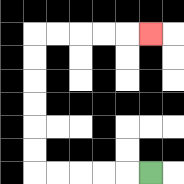{'start': '[6, 7]', 'end': '[6, 1]', 'path_directions': 'L,L,L,L,L,U,U,U,U,U,U,R,R,R,R,R', 'path_coordinates': '[[6, 7], [5, 7], [4, 7], [3, 7], [2, 7], [1, 7], [1, 6], [1, 5], [1, 4], [1, 3], [1, 2], [1, 1], [2, 1], [3, 1], [4, 1], [5, 1], [6, 1]]'}